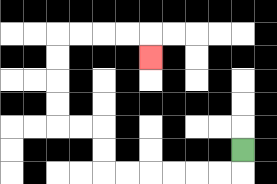{'start': '[10, 6]', 'end': '[6, 2]', 'path_directions': 'D,L,L,L,L,L,L,U,U,L,L,U,U,U,U,R,R,R,R,D', 'path_coordinates': '[[10, 6], [10, 7], [9, 7], [8, 7], [7, 7], [6, 7], [5, 7], [4, 7], [4, 6], [4, 5], [3, 5], [2, 5], [2, 4], [2, 3], [2, 2], [2, 1], [3, 1], [4, 1], [5, 1], [6, 1], [6, 2]]'}